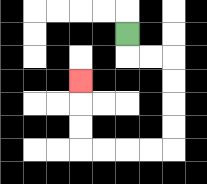{'start': '[5, 1]', 'end': '[3, 3]', 'path_directions': 'D,R,R,D,D,D,D,L,L,L,L,U,U,U', 'path_coordinates': '[[5, 1], [5, 2], [6, 2], [7, 2], [7, 3], [7, 4], [7, 5], [7, 6], [6, 6], [5, 6], [4, 6], [3, 6], [3, 5], [3, 4], [3, 3]]'}